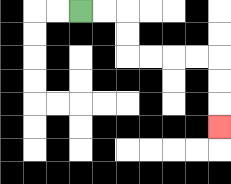{'start': '[3, 0]', 'end': '[9, 5]', 'path_directions': 'R,R,D,D,R,R,R,R,D,D,D', 'path_coordinates': '[[3, 0], [4, 0], [5, 0], [5, 1], [5, 2], [6, 2], [7, 2], [8, 2], [9, 2], [9, 3], [9, 4], [9, 5]]'}